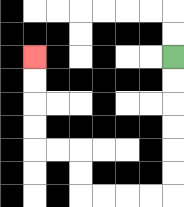{'start': '[7, 2]', 'end': '[1, 2]', 'path_directions': 'D,D,D,D,D,D,L,L,L,L,U,U,L,L,U,U,U,U', 'path_coordinates': '[[7, 2], [7, 3], [7, 4], [7, 5], [7, 6], [7, 7], [7, 8], [6, 8], [5, 8], [4, 8], [3, 8], [3, 7], [3, 6], [2, 6], [1, 6], [1, 5], [1, 4], [1, 3], [1, 2]]'}